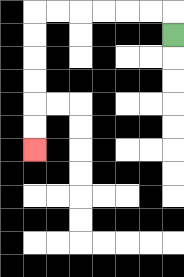{'start': '[7, 1]', 'end': '[1, 6]', 'path_directions': 'U,L,L,L,L,L,L,D,D,D,D,D,D', 'path_coordinates': '[[7, 1], [7, 0], [6, 0], [5, 0], [4, 0], [3, 0], [2, 0], [1, 0], [1, 1], [1, 2], [1, 3], [1, 4], [1, 5], [1, 6]]'}